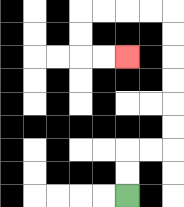{'start': '[5, 8]', 'end': '[5, 2]', 'path_directions': 'U,U,R,R,U,U,U,U,U,U,L,L,L,L,D,D,R,R', 'path_coordinates': '[[5, 8], [5, 7], [5, 6], [6, 6], [7, 6], [7, 5], [7, 4], [7, 3], [7, 2], [7, 1], [7, 0], [6, 0], [5, 0], [4, 0], [3, 0], [3, 1], [3, 2], [4, 2], [5, 2]]'}